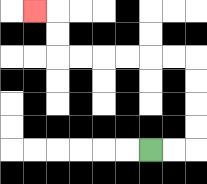{'start': '[6, 6]', 'end': '[1, 0]', 'path_directions': 'R,R,U,U,U,U,L,L,L,L,L,L,U,U,L', 'path_coordinates': '[[6, 6], [7, 6], [8, 6], [8, 5], [8, 4], [8, 3], [8, 2], [7, 2], [6, 2], [5, 2], [4, 2], [3, 2], [2, 2], [2, 1], [2, 0], [1, 0]]'}